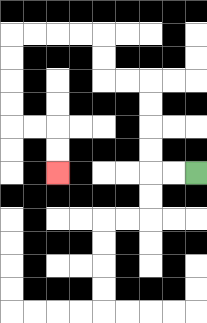{'start': '[8, 7]', 'end': '[2, 7]', 'path_directions': 'L,L,U,U,U,U,L,L,U,U,L,L,L,L,D,D,D,D,R,R,D,D', 'path_coordinates': '[[8, 7], [7, 7], [6, 7], [6, 6], [6, 5], [6, 4], [6, 3], [5, 3], [4, 3], [4, 2], [4, 1], [3, 1], [2, 1], [1, 1], [0, 1], [0, 2], [0, 3], [0, 4], [0, 5], [1, 5], [2, 5], [2, 6], [2, 7]]'}